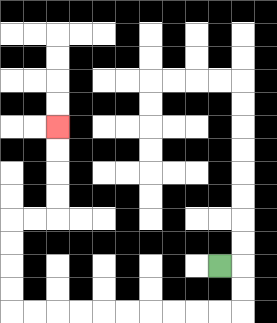{'start': '[9, 11]', 'end': '[2, 5]', 'path_directions': 'R,D,D,L,L,L,L,L,L,L,L,L,L,U,U,U,U,R,R,U,U,U,U', 'path_coordinates': '[[9, 11], [10, 11], [10, 12], [10, 13], [9, 13], [8, 13], [7, 13], [6, 13], [5, 13], [4, 13], [3, 13], [2, 13], [1, 13], [0, 13], [0, 12], [0, 11], [0, 10], [0, 9], [1, 9], [2, 9], [2, 8], [2, 7], [2, 6], [2, 5]]'}